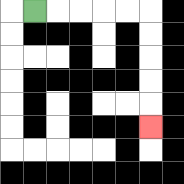{'start': '[1, 0]', 'end': '[6, 5]', 'path_directions': 'R,R,R,R,R,D,D,D,D,D', 'path_coordinates': '[[1, 0], [2, 0], [3, 0], [4, 0], [5, 0], [6, 0], [6, 1], [6, 2], [6, 3], [6, 4], [6, 5]]'}